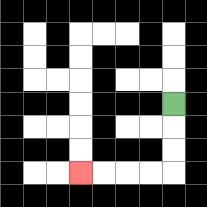{'start': '[7, 4]', 'end': '[3, 7]', 'path_directions': 'D,D,D,L,L,L,L', 'path_coordinates': '[[7, 4], [7, 5], [7, 6], [7, 7], [6, 7], [5, 7], [4, 7], [3, 7]]'}